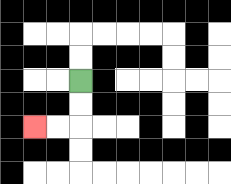{'start': '[3, 3]', 'end': '[1, 5]', 'path_directions': 'D,D,L,L', 'path_coordinates': '[[3, 3], [3, 4], [3, 5], [2, 5], [1, 5]]'}